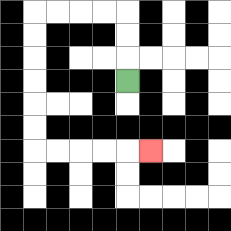{'start': '[5, 3]', 'end': '[6, 6]', 'path_directions': 'U,U,U,L,L,L,L,D,D,D,D,D,D,R,R,R,R,R', 'path_coordinates': '[[5, 3], [5, 2], [5, 1], [5, 0], [4, 0], [3, 0], [2, 0], [1, 0], [1, 1], [1, 2], [1, 3], [1, 4], [1, 5], [1, 6], [2, 6], [3, 6], [4, 6], [5, 6], [6, 6]]'}